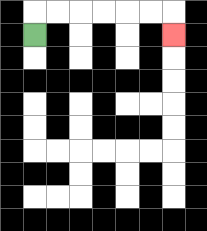{'start': '[1, 1]', 'end': '[7, 1]', 'path_directions': 'U,R,R,R,R,R,R,D', 'path_coordinates': '[[1, 1], [1, 0], [2, 0], [3, 0], [4, 0], [5, 0], [6, 0], [7, 0], [7, 1]]'}